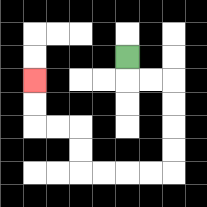{'start': '[5, 2]', 'end': '[1, 3]', 'path_directions': 'D,R,R,D,D,D,D,L,L,L,L,U,U,L,L,U,U', 'path_coordinates': '[[5, 2], [5, 3], [6, 3], [7, 3], [7, 4], [7, 5], [7, 6], [7, 7], [6, 7], [5, 7], [4, 7], [3, 7], [3, 6], [3, 5], [2, 5], [1, 5], [1, 4], [1, 3]]'}